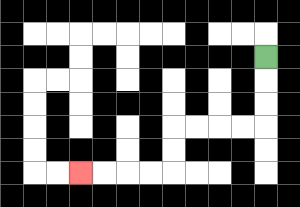{'start': '[11, 2]', 'end': '[3, 7]', 'path_directions': 'D,D,D,L,L,L,L,D,D,L,L,L,L', 'path_coordinates': '[[11, 2], [11, 3], [11, 4], [11, 5], [10, 5], [9, 5], [8, 5], [7, 5], [7, 6], [7, 7], [6, 7], [5, 7], [4, 7], [3, 7]]'}